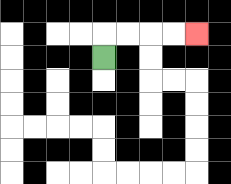{'start': '[4, 2]', 'end': '[8, 1]', 'path_directions': 'U,R,R,R,R', 'path_coordinates': '[[4, 2], [4, 1], [5, 1], [6, 1], [7, 1], [8, 1]]'}